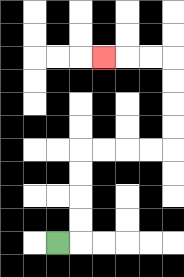{'start': '[2, 10]', 'end': '[4, 2]', 'path_directions': 'R,U,U,U,U,R,R,R,R,U,U,U,U,L,L,L', 'path_coordinates': '[[2, 10], [3, 10], [3, 9], [3, 8], [3, 7], [3, 6], [4, 6], [5, 6], [6, 6], [7, 6], [7, 5], [7, 4], [7, 3], [7, 2], [6, 2], [5, 2], [4, 2]]'}